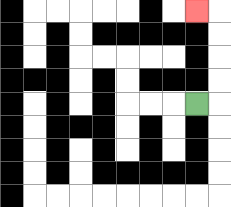{'start': '[8, 4]', 'end': '[8, 0]', 'path_directions': 'R,U,U,U,U,L', 'path_coordinates': '[[8, 4], [9, 4], [9, 3], [9, 2], [9, 1], [9, 0], [8, 0]]'}